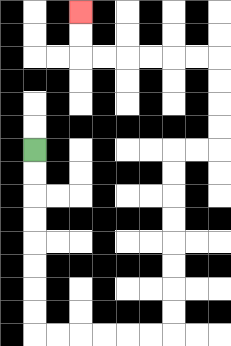{'start': '[1, 6]', 'end': '[3, 0]', 'path_directions': 'D,D,D,D,D,D,D,D,R,R,R,R,R,R,U,U,U,U,U,U,U,U,R,R,U,U,U,U,L,L,L,L,L,L,U,U', 'path_coordinates': '[[1, 6], [1, 7], [1, 8], [1, 9], [1, 10], [1, 11], [1, 12], [1, 13], [1, 14], [2, 14], [3, 14], [4, 14], [5, 14], [6, 14], [7, 14], [7, 13], [7, 12], [7, 11], [7, 10], [7, 9], [7, 8], [7, 7], [7, 6], [8, 6], [9, 6], [9, 5], [9, 4], [9, 3], [9, 2], [8, 2], [7, 2], [6, 2], [5, 2], [4, 2], [3, 2], [3, 1], [3, 0]]'}